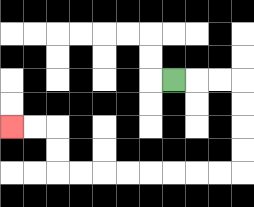{'start': '[7, 3]', 'end': '[0, 5]', 'path_directions': 'R,R,R,D,D,D,D,L,L,L,L,L,L,L,L,U,U,L,L', 'path_coordinates': '[[7, 3], [8, 3], [9, 3], [10, 3], [10, 4], [10, 5], [10, 6], [10, 7], [9, 7], [8, 7], [7, 7], [6, 7], [5, 7], [4, 7], [3, 7], [2, 7], [2, 6], [2, 5], [1, 5], [0, 5]]'}